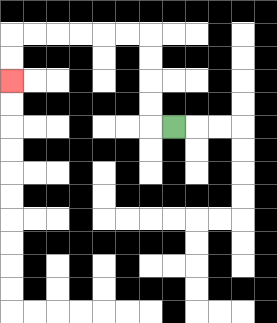{'start': '[7, 5]', 'end': '[0, 3]', 'path_directions': 'L,U,U,U,U,L,L,L,L,L,L,D,D', 'path_coordinates': '[[7, 5], [6, 5], [6, 4], [6, 3], [6, 2], [6, 1], [5, 1], [4, 1], [3, 1], [2, 1], [1, 1], [0, 1], [0, 2], [0, 3]]'}